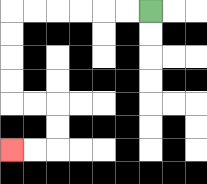{'start': '[6, 0]', 'end': '[0, 6]', 'path_directions': 'L,L,L,L,L,L,D,D,D,D,R,R,D,D,L,L', 'path_coordinates': '[[6, 0], [5, 0], [4, 0], [3, 0], [2, 0], [1, 0], [0, 0], [0, 1], [0, 2], [0, 3], [0, 4], [1, 4], [2, 4], [2, 5], [2, 6], [1, 6], [0, 6]]'}